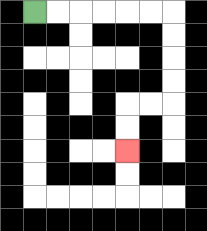{'start': '[1, 0]', 'end': '[5, 6]', 'path_directions': 'R,R,R,R,R,R,D,D,D,D,L,L,D,D', 'path_coordinates': '[[1, 0], [2, 0], [3, 0], [4, 0], [5, 0], [6, 0], [7, 0], [7, 1], [7, 2], [7, 3], [7, 4], [6, 4], [5, 4], [5, 5], [5, 6]]'}